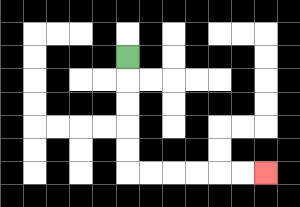{'start': '[5, 2]', 'end': '[11, 7]', 'path_directions': 'D,D,D,D,D,R,R,R,R,R,R', 'path_coordinates': '[[5, 2], [5, 3], [5, 4], [5, 5], [5, 6], [5, 7], [6, 7], [7, 7], [8, 7], [9, 7], [10, 7], [11, 7]]'}